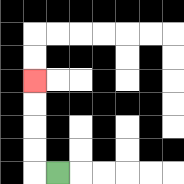{'start': '[2, 7]', 'end': '[1, 3]', 'path_directions': 'L,U,U,U,U', 'path_coordinates': '[[2, 7], [1, 7], [1, 6], [1, 5], [1, 4], [1, 3]]'}